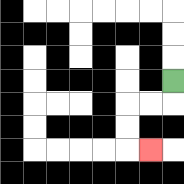{'start': '[7, 3]', 'end': '[6, 6]', 'path_directions': 'D,L,L,D,D,R', 'path_coordinates': '[[7, 3], [7, 4], [6, 4], [5, 4], [5, 5], [5, 6], [6, 6]]'}